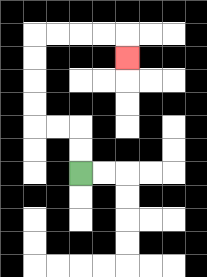{'start': '[3, 7]', 'end': '[5, 2]', 'path_directions': 'U,U,L,L,U,U,U,U,R,R,R,R,D', 'path_coordinates': '[[3, 7], [3, 6], [3, 5], [2, 5], [1, 5], [1, 4], [1, 3], [1, 2], [1, 1], [2, 1], [3, 1], [4, 1], [5, 1], [5, 2]]'}